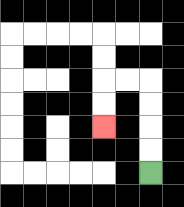{'start': '[6, 7]', 'end': '[4, 5]', 'path_directions': 'U,U,U,U,L,L,D,D', 'path_coordinates': '[[6, 7], [6, 6], [6, 5], [6, 4], [6, 3], [5, 3], [4, 3], [4, 4], [4, 5]]'}